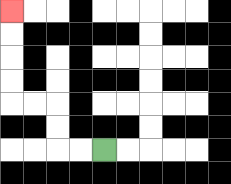{'start': '[4, 6]', 'end': '[0, 0]', 'path_directions': 'L,L,U,U,L,L,U,U,U,U', 'path_coordinates': '[[4, 6], [3, 6], [2, 6], [2, 5], [2, 4], [1, 4], [0, 4], [0, 3], [0, 2], [0, 1], [0, 0]]'}